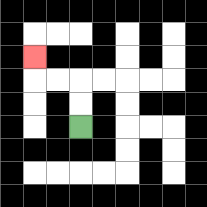{'start': '[3, 5]', 'end': '[1, 2]', 'path_directions': 'U,U,L,L,U', 'path_coordinates': '[[3, 5], [3, 4], [3, 3], [2, 3], [1, 3], [1, 2]]'}